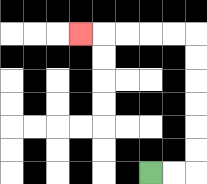{'start': '[6, 7]', 'end': '[3, 1]', 'path_directions': 'R,R,U,U,U,U,U,U,L,L,L,L,L', 'path_coordinates': '[[6, 7], [7, 7], [8, 7], [8, 6], [8, 5], [8, 4], [8, 3], [8, 2], [8, 1], [7, 1], [6, 1], [5, 1], [4, 1], [3, 1]]'}